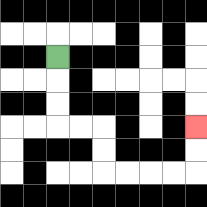{'start': '[2, 2]', 'end': '[8, 5]', 'path_directions': 'D,D,D,R,R,D,D,R,R,R,R,U,U', 'path_coordinates': '[[2, 2], [2, 3], [2, 4], [2, 5], [3, 5], [4, 5], [4, 6], [4, 7], [5, 7], [6, 7], [7, 7], [8, 7], [8, 6], [8, 5]]'}